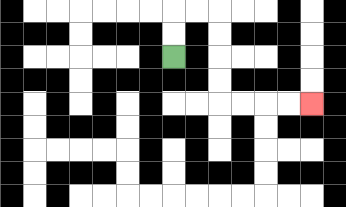{'start': '[7, 2]', 'end': '[13, 4]', 'path_directions': 'U,U,R,R,D,D,D,D,R,R,R,R', 'path_coordinates': '[[7, 2], [7, 1], [7, 0], [8, 0], [9, 0], [9, 1], [9, 2], [9, 3], [9, 4], [10, 4], [11, 4], [12, 4], [13, 4]]'}